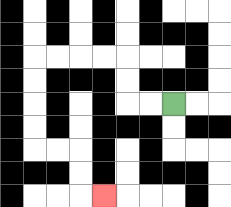{'start': '[7, 4]', 'end': '[4, 8]', 'path_directions': 'L,L,U,U,L,L,L,L,D,D,D,D,R,R,D,D,R', 'path_coordinates': '[[7, 4], [6, 4], [5, 4], [5, 3], [5, 2], [4, 2], [3, 2], [2, 2], [1, 2], [1, 3], [1, 4], [1, 5], [1, 6], [2, 6], [3, 6], [3, 7], [3, 8], [4, 8]]'}